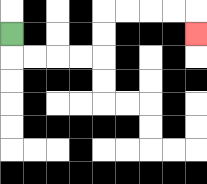{'start': '[0, 1]', 'end': '[8, 1]', 'path_directions': 'D,R,R,R,R,U,U,R,R,R,R,D', 'path_coordinates': '[[0, 1], [0, 2], [1, 2], [2, 2], [3, 2], [4, 2], [4, 1], [4, 0], [5, 0], [6, 0], [7, 0], [8, 0], [8, 1]]'}